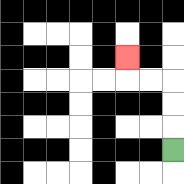{'start': '[7, 6]', 'end': '[5, 2]', 'path_directions': 'U,U,U,L,L,U', 'path_coordinates': '[[7, 6], [7, 5], [7, 4], [7, 3], [6, 3], [5, 3], [5, 2]]'}